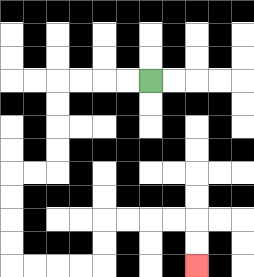{'start': '[6, 3]', 'end': '[8, 11]', 'path_directions': 'L,L,L,L,D,D,D,D,L,L,D,D,D,D,R,R,R,R,U,U,R,R,R,R,D,D', 'path_coordinates': '[[6, 3], [5, 3], [4, 3], [3, 3], [2, 3], [2, 4], [2, 5], [2, 6], [2, 7], [1, 7], [0, 7], [0, 8], [0, 9], [0, 10], [0, 11], [1, 11], [2, 11], [3, 11], [4, 11], [4, 10], [4, 9], [5, 9], [6, 9], [7, 9], [8, 9], [8, 10], [8, 11]]'}